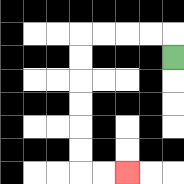{'start': '[7, 2]', 'end': '[5, 7]', 'path_directions': 'U,L,L,L,L,D,D,D,D,D,D,R,R', 'path_coordinates': '[[7, 2], [7, 1], [6, 1], [5, 1], [4, 1], [3, 1], [3, 2], [3, 3], [3, 4], [3, 5], [3, 6], [3, 7], [4, 7], [5, 7]]'}